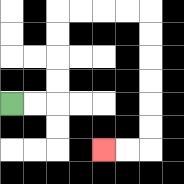{'start': '[0, 4]', 'end': '[4, 6]', 'path_directions': 'R,R,U,U,U,U,R,R,R,R,D,D,D,D,D,D,L,L', 'path_coordinates': '[[0, 4], [1, 4], [2, 4], [2, 3], [2, 2], [2, 1], [2, 0], [3, 0], [4, 0], [5, 0], [6, 0], [6, 1], [6, 2], [6, 3], [6, 4], [6, 5], [6, 6], [5, 6], [4, 6]]'}